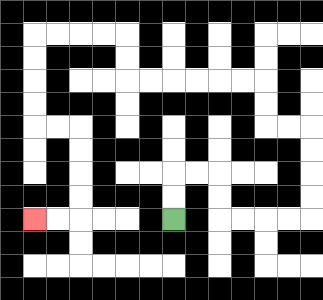{'start': '[7, 9]', 'end': '[1, 9]', 'path_directions': 'U,U,R,R,D,D,R,R,R,R,U,U,U,U,L,L,U,U,L,L,L,L,L,L,U,U,L,L,L,L,D,D,D,D,R,R,D,D,D,D,L,L', 'path_coordinates': '[[7, 9], [7, 8], [7, 7], [8, 7], [9, 7], [9, 8], [9, 9], [10, 9], [11, 9], [12, 9], [13, 9], [13, 8], [13, 7], [13, 6], [13, 5], [12, 5], [11, 5], [11, 4], [11, 3], [10, 3], [9, 3], [8, 3], [7, 3], [6, 3], [5, 3], [5, 2], [5, 1], [4, 1], [3, 1], [2, 1], [1, 1], [1, 2], [1, 3], [1, 4], [1, 5], [2, 5], [3, 5], [3, 6], [3, 7], [3, 8], [3, 9], [2, 9], [1, 9]]'}